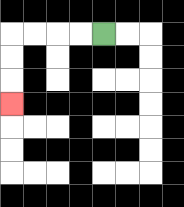{'start': '[4, 1]', 'end': '[0, 4]', 'path_directions': 'L,L,L,L,D,D,D', 'path_coordinates': '[[4, 1], [3, 1], [2, 1], [1, 1], [0, 1], [0, 2], [0, 3], [0, 4]]'}